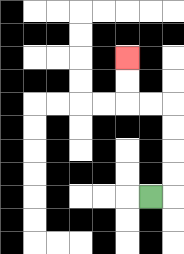{'start': '[6, 8]', 'end': '[5, 2]', 'path_directions': 'R,U,U,U,U,L,L,U,U', 'path_coordinates': '[[6, 8], [7, 8], [7, 7], [7, 6], [7, 5], [7, 4], [6, 4], [5, 4], [5, 3], [5, 2]]'}